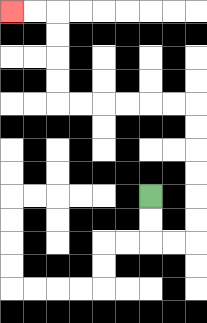{'start': '[6, 8]', 'end': '[0, 0]', 'path_directions': 'D,D,R,R,U,U,U,U,U,U,L,L,L,L,L,L,U,U,U,U,L,L', 'path_coordinates': '[[6, 8], [6, 9], [6, 10], [7, 10], [8, 10], [8, 9], [8, 8], [8, 7], [8, 6], [8, 5], [8, 4], [7, 4], [6, 4], [5, 4], [4, 4], [3, 4], [2, 4], [2, 3], [2, 2], [2, 1], [2, 0], [1, 0], [0, 0]]'}